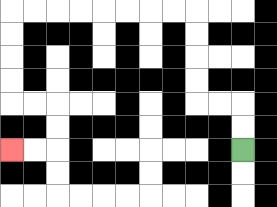{'start': '[10, 6]', 'end': '[0, 6]', 'path_directions': 'U,U,L,L,U,U,U,U,L,L,L,L,L,L,L,L,D,D,D,D,R,R,D,D,L,L', 'path_coordinates': '[[10, 6], [10, 5], [10, 4], [9, 4], [8, 4], [8, 3], [8, 2], [8, 1], [8, 0], [7, 0], [6, 0], [5, 0], [4, 0], [3, 0], [2, 0], [1, 0], [0, 0], [0, 1], [0, 2], [0, 3], [0, 4], [1, 4], [2, 4], [2, 5], [2, 6], [1, 6], [0, 6]]'}